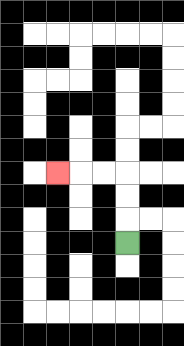{'start': '[5, 10]', 'end': '[2, 7]', 'path_directions': 'U,U,U,L,L,L', 'path_coordinates': '[[5, 10], [5, 9], [5, 8], [5, 7], [4, 7], [3, 7], [2, 7]]'}